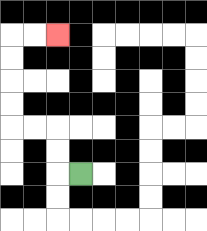{'start': '[3, 7]', 'end': '[2, 1]', 'path_directions': 'L,U,U,L,L,U,U,U,U,R,R', 'path_coordinates': '[[3, 7], [2, 7], [2, 6], [2, 5], [1, 5], [0, 5], [0, 4], [0, 3], [0, 2], [0, 1], [1, 1], [2, 1]]'}